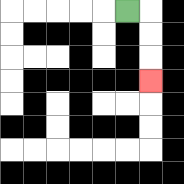{'start': '[5, 0]', 'end': '[6, 3]', 'path_directions': 'R,D,D,D', 'path_coordinates': '[[5, 0], [6, 0], [6, 1], [6, 2], [6, 3]]'}